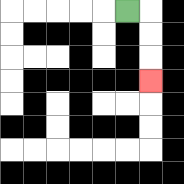{'start': '[5, 0]', 'end': '[6, 3]', 'path_directions': 'R,D,D,D', 'path_coordinates': '[[5, 0], [6, 0], [6, 1], [6, 2], [6, 3]]'}